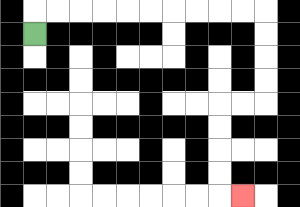{'start': '[1, 1]', 'end': '[10, 8]', 'path_directions': 'U,R,R,R,R,R,R,R,R,R,R,D,D,D,D,L,L,D,D,D,D,R', 'path_coordinates': '[[1, 1], [1, 0], [2, 0], [3, 0], [4, 0], [5, 0], [6, 0], [7, 0], [8, 0], [9, 0], [10, 0], [11, 0], [11, 1], [11, 2], [11, 3], [11, 4], [10, 4], [9, 4], [9, 5], [9, 6], [9, 7], [9, 8], [10, 8]]'}